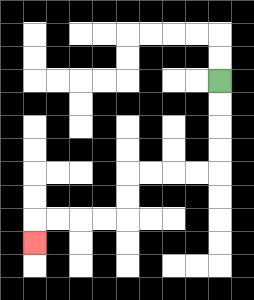{'start': '[9, 3]', 'end': '[1, 10]', 'path_directions': 'D,D,D,D,L,L,L,L,D,D,L,L,L,L,D', 'path_coordinates': '[[9, 3], [9, 4], [9, 5], [9, 6], [9, 7], [8, 7], [7, 7], [6, 7], [5, 7], [5, 8], [5, 9], [4, 9], [3, 9], [2, 9], [1, 9], [1, 10]]'}